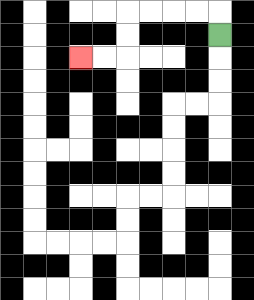{'start': '[9, 1]', 'end': '[3, 2]', 'path_directions': 'U,L,L,L,L,D,D,L,L', 'path_coordinates': '[[9, 1], [9, 0], [8, 0], [7, 0], [6, 0], [5, 0], [5, 1], [5, 2], [4, 2], [3, 2]]'}